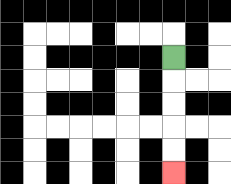{'start': '[7, 2]', 'end': '[7, 7]', 'path_directions': 'D,D,D,D,D', 'path_coordinates': '[[7, 2], [7, 3], [7, 4], [7, 5], [7, 6], [7, 7]]'}